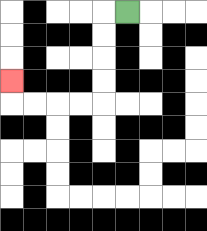{'start': '[5, 0]', 'end': '[0, 3]', 'path_directions': 'L,D,D,D,D,L,L,L,L,U', 'path_coordinates': '[[5, 0], [4, 0], [4, 1], [4, 2], [4, 3], [4, 4], [3, 4], [2, 4], [1, 4], [0, 4], [0, 3]]'}